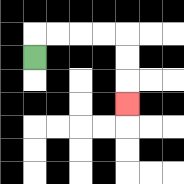{'start': '[1, 2]', 'end': '[5, 4]', 'path_directions': 'U,R,R,R,R,D,D,D', 'path_coordinates': '[[1, 2], [1, 1], [2, 1], [3, 1], [4, 1], [5, 1], [5, 2], [5, 3], [5, 4]]'}